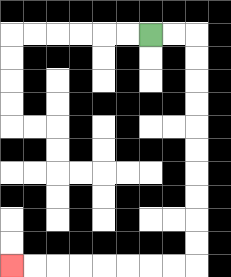{'start': '[6, 1]', 'end': '[0, 11]', 'path_directions': 'R,R,D,D,D,D,D,D,D,D,D,D,L,L,L,L,L,L,L,L', 'path_coordinates': '[[6, 1], [7, 1], [8, 1], [8, 2], [8, 3], [8, 4], [8, 5], [8, 6], [8, 7], [8, 8], [8, 9], [8, 10], [8, 11], [7, 11], [6, 11], [5, 11], [4, 11], [3, 11], [2, 11], [1, 11], [0, 11]]'}